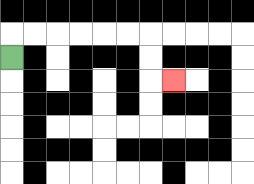{'start': '[0, 2]', 'end': '[7, 3]', 'path_directions': 'U,R,R,R,R,R,R,D,D,R', 'path_coordinates': '[[0, 2], [0, 1], [1, 1], [2, 1], [3, 1], [4, 1], [5, 1], [6, 1], [6, 2], [6, 3], [7, 3]]'}